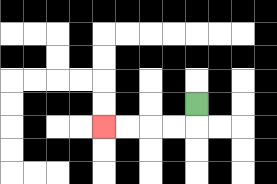{'start': '[8, 4]', 'end': '[4, 5]', 'path_directions': 'D,L,L,L,L', 'path_coordinates': '[[8, 4], [8, 5], [7, 5], [6, 5], [5, 5], [4, 5]]'}